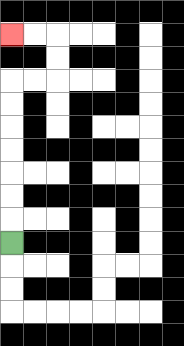{'start': '[0, 10]', 'end': '[0, 1]', 'path_directions': 'U,U,U,U,U,U,U,R,R,U,U,L,L', 'path_coordinates': '[[0, 10], [0, 9], [0, 8], [0, 7], [0, 6], [0, 5], [0, 4], [0, 3], [1, 3], [2, 3], [2, 2], [2, 1], [1, 1], [0, 1]]'}